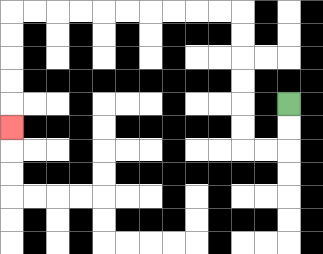{'start': '[12, 4]', 'end': '[0, 5]', 'path_directions': 'D,D,L,L,U,U,U,U,U,U,L,L,L,L,L,L,L,L,L,L,D,D,D,D,D', 'path_coordinates': '[[12, 4], [12, 5], [12, 6], [11, 6], [10, 6], [10, 5], [10, 4], [10, 3], [10, 2], [10, 1], [10, 0], [9, 0], [8, 0], [7, 0], [6, 0], [5, 0], [4, 0], [3, 0], [2, 0], [1, 0], [0, 0], [0, 1], [0, 2], [0, 3], [0, 4], [0, 5]]'}